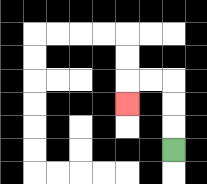{'start': '[7, 6]', 'end': '[5, 4]', 'path_directions': 'U,U,U,L,L,D', 'path_coordinates': '[[7, 6], [7, 5], [7, 4], [7, 3], [6, 3], [5, 3], [5, 4]]'}